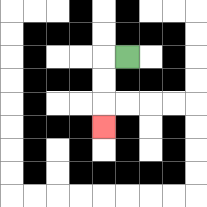{'start': '[5, 2]', 'end': '[4, 5]', 'path_directions': 'L,D,D,D', 'path_coordinates': '[[5, 2], [4, 2], [4, 3], [4, 4], [4, 5]]'}